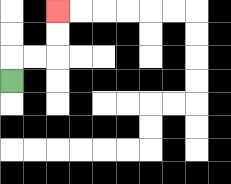{'start': '[0, 3]', 'end': '[2, 0]', 'path_directions': 'U,R,R,U,U', 'path_coordinates': '[[0, 3], [0, 2], [1, 2], [2, 2], [2, 1], [2, 0]]'}